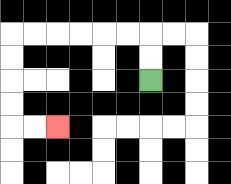{'start': '[6, 3]', 'end': '[2, 5]', 'path_directions': 'U,U,L,L,L,L,L,L,D,D,D,D,R,R', 'path_coordinates': '[[6, 3], [6, 2], [6, 1], [5, 1], [4, 1], [3, 1], [2, 1], [1, 1], [0, 1], [0, 2], [0, 3], [0, 4], [0, 5], [1, 5], [2, 5]]'}